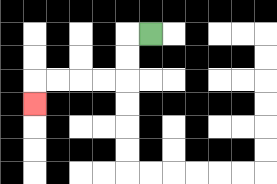{'start': '[6, 1]', 'end': '[1, 4]', 'path_directions': 'L,D,D,L,L,L,L,D', 'path_coordinates': '[[6, 1], [5, 1], [5, 2], [5, 3], [4, 3], [3, 3], [2, 3], [1, 3], [1, 4]]'}